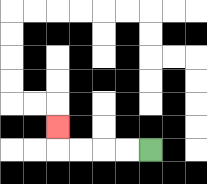{'start': '[6, 6]', 'end': '[2, 5]', 'path_directions': 'L,L,L,L,U', 'path_coordinates': '[[6, 6], [5, 6], [4, 6], [3, 6], [2, 6], [2, 5]]'}